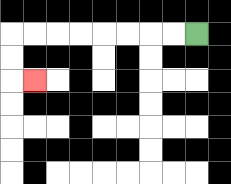{'start': '[8, 1]', 'end': '[1, 3]', 'path_directions': 'L,L,L,L,L,L,L,L,D,D,R', 'path_coordinates': '[[8, 1], [7, 1], [6, 1], [5, 1], [4, 1], [3, 1], [2, 1], [1, 1], [0, 1], [0, 2], [0, 3], [1, 3]]'}